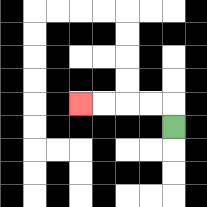{'start': '[7, 5]', 'end': '[3, 4]', 'path_directions': 'U,L,L,L,L', 'path_coordinates': '[[7, 5], [7, 4], [6, 4], [5, 4], [4, 4], [3, 4]]'}